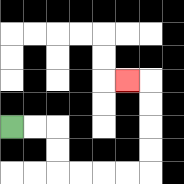{'start': '[0, 5]', 'end': '[5, 3]', 'path_directions': 'R,R,D,D,R,R,R,R,U,U,U,U,L', 'path_coordinates': '[[0, 5], [1, 5], [2, 5], [2, 6], [2, 7], [3, 7], [4, 7], [5, 7], [6, 7], [6, 6], [6, 5], [6, 4], [6, 3], [5, 3]]'}